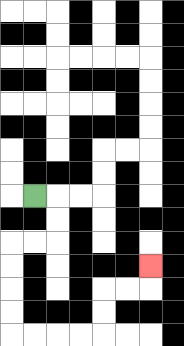{'start': '[1, 8]', 'end': '[6, 11]', 'path_directions': 'R,D,D,L,L,D,D,D,D,R,R,R,R,U,U,R,R,U', 'path_coordinates': '[[1, 8], [2, 8], [2, 9], [2, 10], [1, 10], [0, 10], [0, 11], [0, 12], [0, 13], [0, 14], [1, 14], [2, 14], [3, 14], [4, 14], [4, 13], [4, 12], [5, 12], [6, 12], [6, 11]]'}